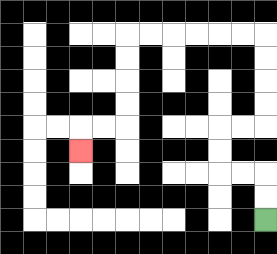{'start': '[11, 9]', 'end': '[3, 6]', 'path_directions': 'U,U,L,L,U,U,R,R,U,U,U,U,L,L,L,L,L,L,D,D,D,D,L,L,D', 'path_coordinates': '[[11, 9], [11, 8], [11, 7], [10, 7], [9, 7], [9, 6], [9, 5], [10, 5], [11, 5], [11, 4], [11, 3], [11, 2], [11, 1], [10, 1], [9, 1], [8, 1], [7, 1], [6, 1], [5, 1], [5, 2], [5, 3], [5, 4], [5, 5], [4, 5], [3, 5], [3, 6]]'}